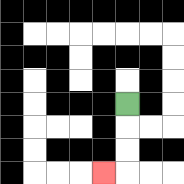{'start': '[5, 4]', 'end': '[4, 7]', 'path_directions': 'D,D,D,L', 'path_coordinates': '[[5, 4], [5, 5], [5, 6], [5, 7], [4, 7]]'}